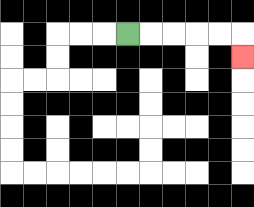{'start': '[5, 1]', 'end': '[10, 2]', 'path_directions': 'R,R,R,R,R,D', 'path_coordinates': '[[5, 1], [6, 1], [7, 1], [8, 1], [9, 1], [10, 1], [10, 2]]'}